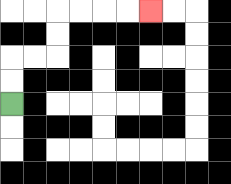{'start': '[0, 4]', 'end': '[6, 0]', 'path_directions': 'U,U,R,R,U,U,R,R,R,R', 'path_coordinates': '[[0, 4], [0, 3], [0, 2], [1, 2], [2, 2], [2, 1], [2, 0], [3, 0], [4, 0], [5, 0], [6, 0]]'}